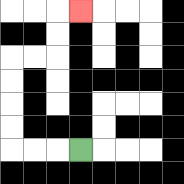{'start': '[3, 6]', 'end': '[3, 0]', 'path_directions': 'L,L,L,U,U,U,U,R,R,U,U,R', 'path_coordinates': '[[3, 6], [2, 6], [1, 6], [0, 6], [0, 5], [0, 4], [0, 3], [0, 2], [1, 2], [2, 2], [2, 1], [2, 0], [3, 0]]'}